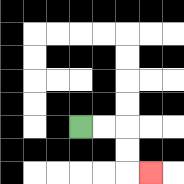{'start': '[3, 5]', 'end': '[6, 7]', 'path_directions': 'R,R,D,D,R', 'path_coordinates': '[[3, 5], [4, 5], [5, 5], [5, 6], [5, 7], [6, 7]]'}